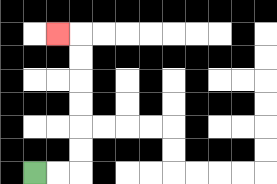{'start': '[1, 7]', 'end': '[2, 1]', 'path_directions': 'R,R,U,U,U,U,U,U,L', 'path_coordinates': '[[1, 7], [2, 7], [3, 7], [3, 6], [3, 5], [3, 4], [3, 3], [3, 2], [3, 1], [2, 1]]'}